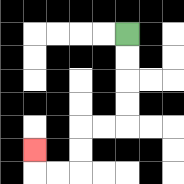{'start': '[5, 1]', 'end': '[1, 6]', 'path_directions': 'D,D,D,D,L,L,D,D,L,L,U', 'path_coordinates': '[[5, 1], [5, 2], [5, 3], [5, 4], [5, 5], [4, 5], [3, 5], [3, 6], [3, 7], [2, 7], [1, 7], [1, 6]]'}